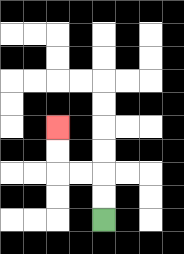{'start': '[4, 9]', 'end': '[2, 5]', 'path_directions': 'U,U,L,L,U,U', 'path_coordinates': '[[4, 9], [4, 8], [4, 7], [3, 7], [2, 7], [2, 6], [2, 5]]'}